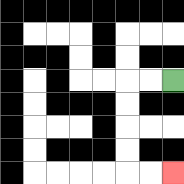{'start': '[7, 3]', 'end': '[7, 7]', 'path_directions': 'L,L,D,D,D,D,R,R', 'path_coordinates': '[[7, 3], [6, 3], [5, 3], [5, 4], [5, 5], [5, 6], [5, 7], [6, 7], [7, 7]]'}